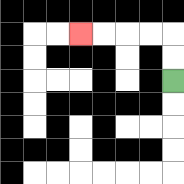{'start': '[7, 3]', 'end': '[3, 1]', 'path_directions': 'U,U,L,L,L,L', 'path_coordinates': '[[7, 3], [7, 2], [7, 1], [6, 1], [5, 1], [4, 1], [3, 1]]'}